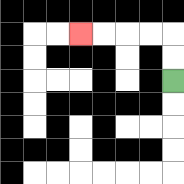{'start': '[7, 3]', 'end': '[3, 1]', 'path_directions': 'U,U,L,L,L,L', 'path_coordinates': '[[7, 3], [7, 2], [7, 1], [6, 1], [5, 1], [4, 1], [3, 1]]'}